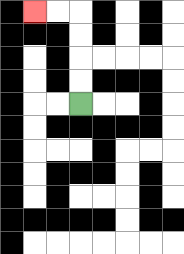{'start': '[3, 4]', 'end': '[1, 0]', 'path_directions': 'U,U,U,U,L,L', 'path_coordinates': '[[3, 4], [3, 3], [3, 2], [3, 1], [3, 0], [2, 0], [1, 0]]'}